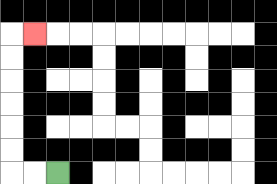{'start': '[2, 7]', 'end': '[1, 1]', 'path_directions': 'L,L,U,U,U,U,U,U,R', 'path_coordinates': '[[2, 7], [1, 7], [0, 7], [0, 6], [0, 5], [0, 4], [0, 3], [0, 2], [0, 1], [1, 1]]'}